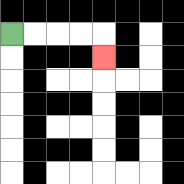{'start': '[0, 1]', 'end': '[4, 2]', 'path_directions': 'R,R,R,R,D', 'path_coordinates': '[[0, 1], [1, 1], [2, 1], [3, 1], [4, 1], [4, 2]]'}